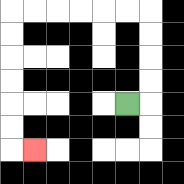{'start': '[5, 4]', 'end': '[1, 6]', 'path_directions': 'R,U,U,U,U,L,L,L,L,L,L,D,D,D,D,D,D,R', 'path_coordinates': '[[5, 4], [6, 4], [6, 3], [6, 2], [6, 1], [6, 0], [5, 0], [4, 0], [3, 0], [2, 0], [1, 0], [0, 0], [0, 1], [0, 2], [0, 3], [0, 4], [0, 5], [0, 6], [1, 6]]'}